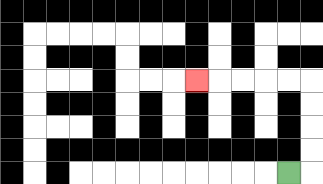{'start': '[12, 7]', 'end': '[8, 3]', 'path_directions': 'R,U,U,U,U,L,L,L,L,L', 'path_coordinates': '[[12, 7], [13, 7], [13, 6], [13, 5], [13, 4], [13, 3], [12, 3], [11, 3], [10, 3], [9, 3], [8, 3]]'}